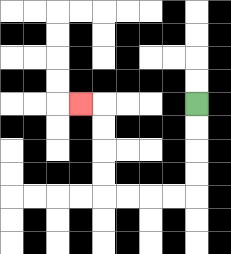{'start': '[8, 4]', 'end': '[3, 4]', 'path_directions': 'D,D,D,D,L,L,L,L,U,U,U,U,L', 'path_coordinates': '[[8, 4], [8, 5], [8, 6], [8, 7], [8, 8], [7, 8], [6, 8], [5, 8], [4, 8], [4, 7], [4, 6], [4, 5], [4, 4], [3, 4]]'}